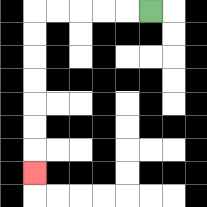{'start': '[6, 0]', 'end': '[1, 7]', 'path_directions': 'L,L,L,L,L,D,D,D,D,D,D,D', 'path_coordinates': '[[6, 0], [5, 0], [4, 0], [3, 0], [2, 0], [1, 0], [1, 1], [1, 2], [1, 3], [1, 4], [1, 5], [1, 6], [1, 7]]'}